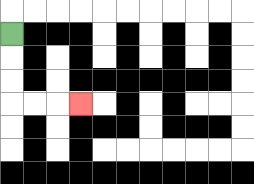{'start': '[0, 1]', 'end': '[3, 4]', 'path_directions': 'D,D,D,R,R,R', 'path_coordinates': '[[0, 1], [0, 2], [0, 3], [0, 4], [1, 4], [2, 4], [3, 4]]'}